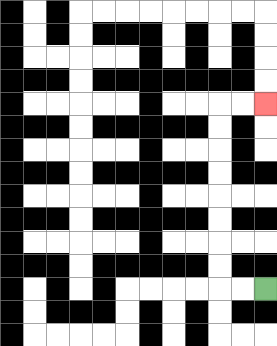{'start': '[11, 12]', 'end': '[11, 4]', 'path_directions': 'L,L,U,U,U,U,U,U,U,U,R,R', 'path_coordinates': '[[11, 12], [10, 12], [9, 12], [9, 11], [9, 10], [9, 9], [9, 8], [9, 7], [9, 6], [9, 5], [9, 4], [10, 4], [11, 4]]'}